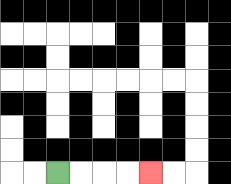{'start': '[2, 7]', 'end': '[6, 7]', 'path_directions': 'R,R,R,R', 'path_coordinates': '[[2, 7], [3, 7], [4, 7], [5, 7], [6, 7]]'}